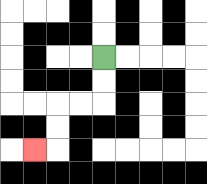{'start': '[4, 2]', 'end': '[1, 6]', 'path_directions': 'D,D,L,L,D,D,L', 'path_coordinates': '[[4, 2], [4, 3], [4, 4], [3, 4], [2, 4], [2, 5], [2, 6], [1, 6]]'}